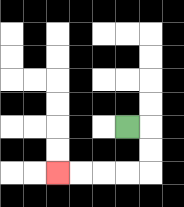{'start': '[5, 5]', 'end': '[2, 7]', 'path_directions': 'R,D,D,L,L,L,L', 'path_coordinates': '[[5, 5], [6, 5], [6, 6], [6, 7], [5, 7], [4, 7], [3, 7], [2, 7]]'}